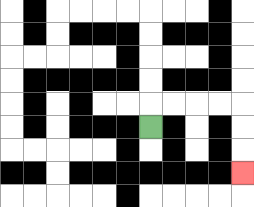{'start': '[6, 5]', 'end': '[10, 7]', 'path_directions': 'U,R,R,R,R,D,D,D', 'path_coordinates': '[[6, 5], [6, 4], [7, 4], [8, 4], [9, 4], [10, 4], [10, 5], [10, 6], [10, 7]]'}